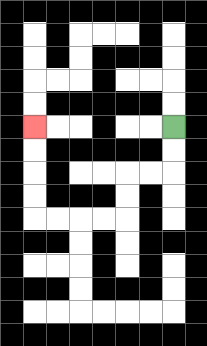{'start': '[7, 5]', 'end': '[1, 5]', 'path_directions': 'D,D,L,L,D,D,L,L,L,L,U,U,U,U', 'path_coordinates': '[[7, 5], [7, 6], [7, 7], [6, 7], [5, 7], [5, 8], [5, 9], [4, 9], [3, 9], [2, 9], [1, 9], [1, 8], [1, 7], [1, 6], [1, 5]]'}